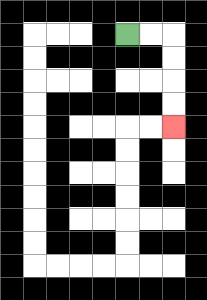{'start': '[5, 1]', 'end': '[7, 5]', 'path_directions': 'R,R,D,D,D,D', 'path_coordinates': '[[5, 1], [6, 1], [7, 1], [7, 2], [7, 3], [7, 4], [7, 5]]'}